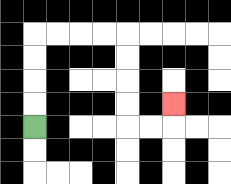{'start': '[1, 5]', 'end': '[7, 4]', 'path_directions': 'U,U,U,U,R,R,R,R,D,D,D,D,R,R,U', 'path_coordinates': '[[1, 5], [1, 4], [1, 3], [1, 2], [1, 1], [2, 1], [3, 1], [4, 1], [5, 1], [5, 2], [5, 3], [5, 4], [5, 5], [6, 5], [7, 5], [7, 4]]'}